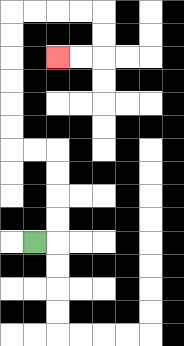{'start': '[1, 10]', 'end': '[2, 2]', 'path_directions': 'R,U,U,U,U,L,L,U,U,U,U,U,U,R,R,R,R,D,D,L,L', 'path_coordinates': '[[1, 10], [2, 10], [2, 9], [2, 8], [2, 7], [2, 6], [1, 6], [0, 6], [0, 5], [0, 4], [0, 3], [0, 2], [0, 1], [0, 0], [1, 0], [2, 0], [3, 0], [4, 0], [4, 1], [4, 2], [3, 2], [2, 2]]'}